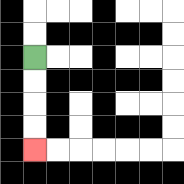{'start': '[1, 2]', 'end': '[1, 6]', 'path_directions': 'D,D,D,D', 'path_coordinates': '[[1, 2], [1, 3], [1, 4], [1, 5], [1, 6]]'}